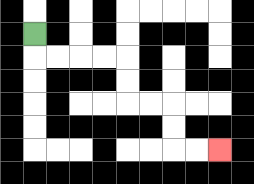{'start': '[1, 1]', 'end': '[9, 6]', 'path_directions': 'D,R,R,R,R,D,D,R,R,D,D,R,R', 'path_coordinates': '[[1, 1], [1, 2], [2, 2], [3, 2], [4, 2], [5, 2], [5, 3], [5, 4], [6, 4], [7, 4], [7, 5], [7, 6], [8, 6], [9, 6]]'}